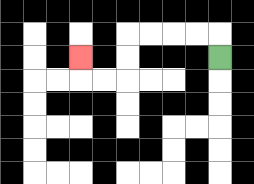{'start': '[9, 2]', 'end': '[3, 2]', 'path_directions': 'U,L,L,L,L,D,D,L,L,U', 'path_coordinates': '[[9, 2], [9, 1], [8, 1], [7, 1], [6, 1], [5, 1], [5, 2], [5, 3], [4, 3], [3, 3], [3, 2]]'}